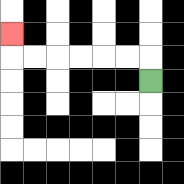{'start': '[6, 3]', 'end': '[0, 1]', 'path_directions': 'U,L,L,L,L,L,L,U', 'path_coordinates': '[[6, 3], [6, 2], [5, 2], [4, 2], [3, 2], [2, 2], [1, 2], [0, 2], [0, 1]]'}